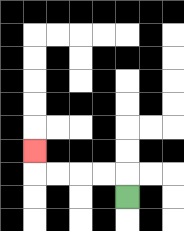{'start': '[5, 8]', 'end': '[1, 6]', 'path_directions': 'U,L,L,L,L,U', 'path_coordinates': '[[5, 8], [5, 7], [4, 7], [3, 7], [2, 7], [1, 7], [1, 6]]'}